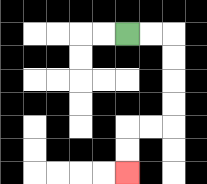{'start': '[5, 1]', 'end': '[5, 7]', 'path_directions': 'R,R,D,D,D,D,L,L,D,D', 'path_coordinates': '[[5, 1], [6, 1], [7, 1], [7, 2], [7, 3], [7, 4], [7, 5], [6, 5], [5, 5], [5, 6], [5, 7]]'}